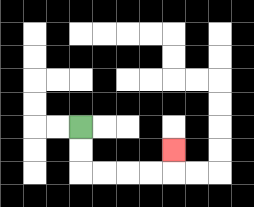{'start': '[3, 5]', 'end': '[7, 6]', 'path_directions': 'D,D,R,R,R,R,U', 'path_coordinates': '[[3, 5], [3, 6], [3, 7], [4, 7], [5, 7], [6, 7], [7, 7], [7, 6]]'}